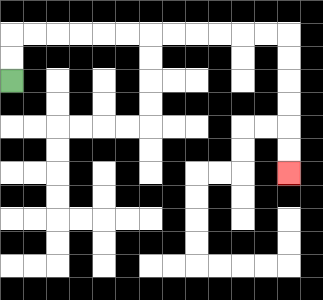{'start': '[0, 3]', 'end': '[12, 7]', 'path_directions': 'U,U,R,R,R,R,R,R,R,R,R,R,R,R,D,D,D,D,D,D', 'path_coordinates': '[[0, 3], [0, 2], [0, 1], [1, 1], [2, 1], [3, 1], [4, 1], [5, 1], [6, 1], [7, 1], [8, 1], [9, 1], [10, 1], [11, 1], [12, 1], [12, 2], [12, 3], [12, 4], [12, 5], [12, 6], [12, 7]]'}